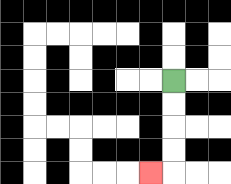{'start': '[7, 3]', 'end': '[6, 7]', 'path_directions': 'D,D,D,D,L', 'path_coordinates': '[[7, 3], [7, 4], [7, 5], [7, 6], [7, 7], [6, 7]]'}